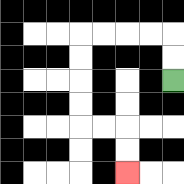{'start': '[7, 3]', 'end': '[5, 7]', 'path_directions': 'U,U,L,L,L,L,D,D,D,D,R,R,D,D', 'path_coordinates': '[[7, 3], [7, 2], [7, 1], [6, 1], [5, 1], [4, 1], [3, 1], [3, 2], [3, 3], [3, 4], [3, 5], [4, 5], [5, 5], [5, 6], [5, 7]]'}